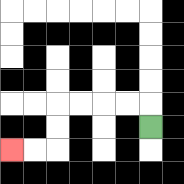{'start': '[6, 5]', 'end': '[0, 6]', 'path_directions': 'U,L,L,L,L,D,D,L,L', 'path_coordinates': '[[6, 5], [6, 4], [5, 4], [4, 4], [3, 4], [2, 4], [2, 5], [2, 6], [1, 6], [0, 6]]'}